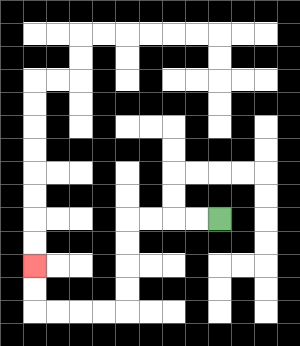{'start': '[9, 9]', 'end': '[1, 11]', 'path_directions': 'L,L,L,L,D,D,D,D,L,L,L,L,U,U', 'path_coordinates': '[[9, 9], [8, 9], [7, 9], [6, 9], [5, 9], [5, 10], [5, 11], [5, 12], [5, 13], [4, 13], [3, 13], [2, 13], [1, 13], [1, 12], [1, 11]]'}